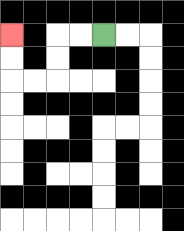{'start': '[4, 1]', 'end': '[0, 1]', 'path_directions': 'L,L,D,D,L,L,U,U', 'path_coordinates': '[[4, 1], [3, 1], [2, 1], [2, 2], [2, 3], [1, 3], [0, 3], [0, 2], [0, 1]]'}